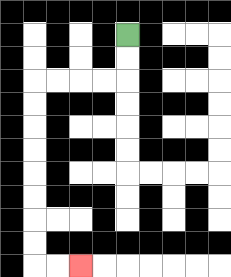{'start': '[5, 1]', 'end': '[3, 11]', 'path_directions': 'D,D,L,L,L,L,D,D,D,D,D,D,D,D,R,R', 'path_coordinates': '[[5, 1], [5, 2], [5, 3], [4, 3], [3, 3], [2, 3], [1, 3], [1, 4], [1, 5], [1, 6], [1, 7], [1, 8], [1, 9], [1, 10], [1, 11], [2, 11], [3, 11]]'}